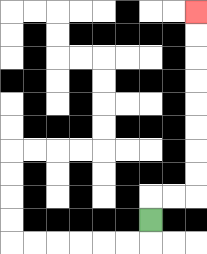{'start': '[6, 9]', 'end': '[8, 0]', 'path_directions': 'U,R,R,U,U,U,U,U,U,U,U', 'path_coordinates': '[[6, 9], [6, 8], [7, 8], [8, 8], [8, 7], [8, 6], [8, 5], [8, 4], [8, 3], [8, 2], [8, 1], [8, 0]]'}